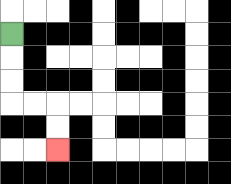{'start': '[0, 1]', 'end': '[2, 6]', 'path_directions': 'D,D,D,R,R,D,D', 'path_coordinates': '[[0, 1], [0, 2], [0, 3], [0, 4], [1, 4], [2, 4], [2, 5], [2, 6]]'}